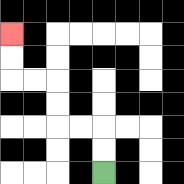{'start': '[4, 7]', 'end': '[0, 1]', 'path_directions': 'U,U,L,L,U,U,L,L,U,U', 'path_coordinates': '[[4, 7], [4, 6], [4, 5], [3, 5], [2, 5], [2, 4], [2, 3], [1, 3], [0, 3], [0, 2], [0, 1]]'}